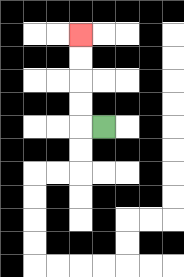{'start': '[4, 5]', 'end': '[3, 1]', 'path_directions': 'L,U,U,U,U', 'path_coordinates': '[[4, 5], [3, 5], [3, 4], [3, 3], [3, 2], [3, 1]]'}